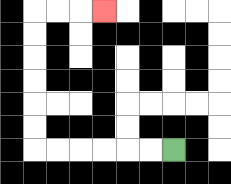{'start': '[7, 6]', 'end': '[4, 0]', 'path_directions': 'L,L,L,L,L,L,U,U,U,U,U,U,R,R,R', 'path_coordinates': '[[7, 6], [6, 6], [5, 6], [4, 6], [3, 6], [2, 6], [1, 6], [1, 5], [1, 4], [1, 3], [1, 2], [1, 1], [1, 0], [2, 0], [3, 0], [4, 0]]'}